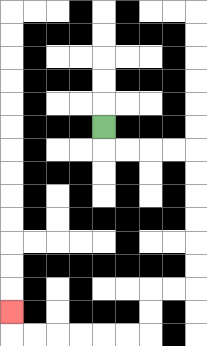{'start': '[4, 5]', 'end': '[0, 13]', 'path_directions': 'D,R,R,R,R,D,D,D,D,D,D,L,L,D,D,L,L,L,L,L,L,U', 'path_coordinates': '[[4, 5], [4, 6], [5, 6], [6, 6], [7, 6], [8, 6], [8, 7], [8, 8], [8, 9], [8, 10], [8, 11], [8, 12], [7, 12], [6, 12], [6, 13], [6, 14], [5, 14], [4, 14], [3, 14], [2, 14], [1, 14], [0, 14], [0, 13]]'}